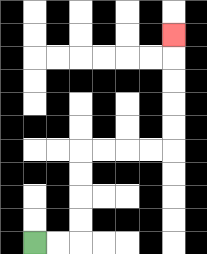{'start': '[1, 10]', 'end': '[7, 1]', 'path_directions': 'R,R,U,U,U,U,R,R,R,R,U,U,U,U,U', 'path_coordinates': '[[1, 10], [2, 10], [3, 10], [3, 9], [3, 8], [3, 7], [3, 6], [4, 6], [5, 6], [6, 6], [7, 6], [7, 5], [7, 4], [7, 3], [7, 2], [7, 1]]'}